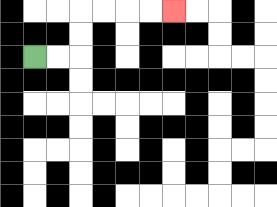{'start': '[1, 2]', 'end': '[7, 0]', 'path_directions': 'R,R,U,U,R,R,R,R', 'path_coordinates': '[[1, 2], [2, 2], [3, 2], [3, 1], [3, 0], [4, 0], [5, 0], [6, 0], [7, 0]]'}